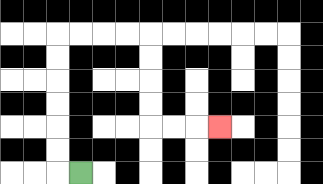{'start': '[3, 7]', 'end': '[9, 5]', 'path_directions': 'L,U,U,U,U,U,U,R,R,R,R,D,D,D,D,R,R,R', 'path_coordinates': '[[3, 7], [2, 7], [2, 6], [2, 5], [2, 4], [2, 3], [2, 2], [2, 1], [3, 1], [4, 1], [5, 1], [6, 1], [6, 2], [6, 3], [6, 4], [6, 5], [7, 5], [8, 5], [9, 5]]'}